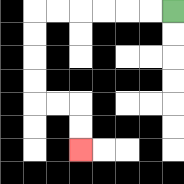{'start': '[7, 0]', 'end': '[3, 6]', 'path_directions': 'L,L,L,L,L,L,D,D,D,D,R,R,D,D', 'path_coordinates': '[[7, 0], [6, 0], [5, 0], [4, 0], [3, 0], [2, 0], [1, 0], [1, 1], [1, 2], [1, 3], [1, 4], [2, 4], [3, 4], [3, 5], [3, 6]]'}